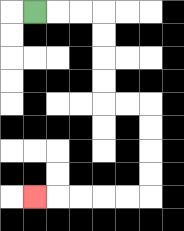{'start': '[1, 0]', 'end': '[1, 8]', 'path_directions': 'R,R,R,D,D,D,D,R,R,D,D,D,D,L,L,L,L,L', 'path_coordinates': '[[1, 0], [2, 0], [3, 0], [4, 0], [4, 1], [4, 2], [4, 3], [4, 4], [5, 4], [6, 4], [6, 5], [6, 6], [6, 7], [6, 8], [5, 8], [4, 8], [3, 8], [2, 8], [1, 8]]'}